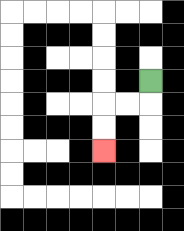{'start': '[6, 3]', 'end': '[4, 6]', 'path_directions': 'D,L,L,D,D', 'path_coordinates': '[[6, 3], [6, 4], [5, 4], [4, 4], [4, 5], [4, 6]]'}